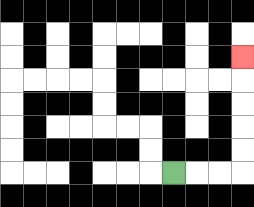{'start': '[7, 7]', 'end': '[10, 2]', 'path_directions': 'R,R,R,U,U,U,U,U', 'path_coordinates': '[[7, 7], [8, 7], [9, 7], [10, 7], [10, 6], [10, 5], [10, 4], [10, 3], [10, 2]]'}